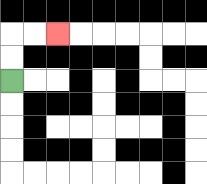{'start': '[0, 3]', 'end': '[2, 1]', 'path_directions': 'U,U,R,R', 'path_coordinates': '[[0, 3], [0, 2], [0, 1], [1, 1], [2, 1]]'}